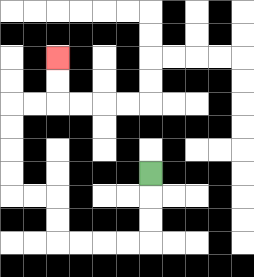{'start': '[6, 7]', 'end': '[2, 2]', 'path_directions': 'D,D,D,L,L,L,L,U,U,L,L,U,U,U,U,R,R,U,U', 'path_coordinates': '[[6, 7], [6, 8], [6, 9], [6, 10], [5, 10], [4, 10], [3, 10], [2, 10], [2, 9], [2, 8], [1, 8], [0, 8], [0, 7], [0, 6], [0, 5], [0, 4], [1, 4], [2, 4], [2, 3], [2, 2]]'}